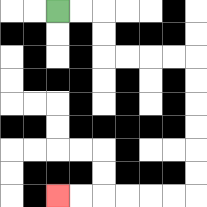{'start': '[2, 0]', 'end': '[2, 8]', 'path_directions': 'R,R,D,D,R,R,R,R,D,D,D,D,D,D,L,L,L,L,L,L', 'path_coordinates': '[[2, 0], [3, 0], [4, 0], [4, 1], [4, 2], [5, 2], [6, 2], [7, 2], [8, 2], [8, 3], [8, 4], [8, 5], [8, 6], [8, 7], [8, 8], [7, 8], [6, 8], [5, 8], [4, 8], [3, 8], [2, 8]]'}